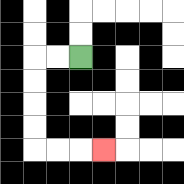{'start': '[3, 2]', 'end': '[4, 6]', 'path_directions': 'L,L,D,D,D,D,R,R,R', 'path_coordinates': '[[3, 2], [2, 2], [1, 2], [1, 3], [1, 4], [1, 5], [1, 6], [2, 6], [3, 6], [4, 6]]'}